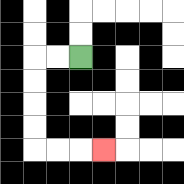{'start': '[3, 2]', 'end': '[4, 6]', 'path_directions': 'L,L,D,D,D,D,R,R,R', 'path_coordinates': '[[3, 2], [2, 2], [1, 2], [1, 3], [1, 4], [1, 5], [1, 6], [2, 6], [3, 6], [4, 6]]'}